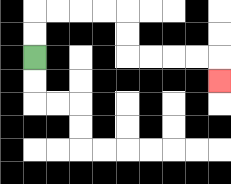{'start': '[1, 2]', 'end': '[9, 3]', 'path_directions': 'U,U,R,R,R,R,D,D,R,R,R,R,D', 'path_coordinates': '[[1, 2], [1, 1], [1, 0], [2, 0], [3, 0], [4, 0], [5, 0], [5, 1], [5, 2], [6, 2], [7, 2], [8, 2], [9, 2], [9, 3]]'}